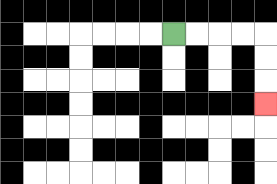{'start': '[7, 1]', 'end': '[11, 4]', 'path_directions': 'R,R,R,R,D,D,D', 'path_coordinates': '[[7, 1], [8, 1], [9, 1], [10, 1], [11, 1], [11, 2], [11, 3], [11, 4]]'}